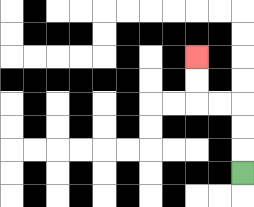{'start': '[10, 7]', 'end': '[8, 2]', 'path_directions': 'U,U,U,L,L,U,U', 'path_coordinates': '[[10, 7], [10, 6], [10, 5], [10, 4], [9, 4], [8, 4], [8, 3], [8, 2]]'}